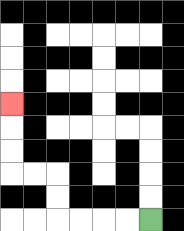{'start': '[6, 9]', 'end': '[0, 4]', 'path_directions': 'L,L,L,L,U,U,L,L,U,U,U', 'path_coordinates': '[[6, 9], [5, 9], [4, 9], [3, 9], [2, 9], [2, 8], [2, 7], [1, 7], [0, 7], [0, 6], [0, 5], [0, 4]]'}